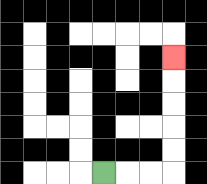{'start': '[4, 7]', 'end': '[7, 2]', 'path_directions': 'R,R,R,U,U,U,U,U', 'path_coordinates': '[[4, 7], [5, 7], [6, 7], [7, 7], [7, 6], [7, 5], [7, 4], [7, 3], [7, 2]]'}